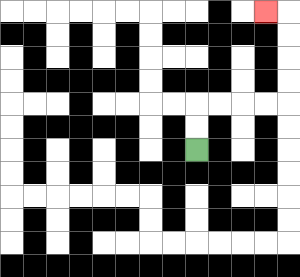{'start': '[8, 6]', 'end': '[11, 0]', 'path_directions': 'U,U,R,R,R,R,U,U,U,U,L', 'path_coordinates': '[[8, 6], [8, 5], [8, 4], [9, 4], [10, 4], [11, 4], [12, 4], [12, 3], [12, 2], [12, 1], [12, 0], [11, 0]]'}